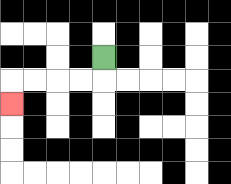{'start': '[4, 2]', 'end': '[0, 4]', 'path_directions': 'D,L,L,L,L,D', 'path_coordinates': '[[4, 2], [4, 3], [3, 3], [2, 3], [1, 3], [0, 3], [0, 4]]'}